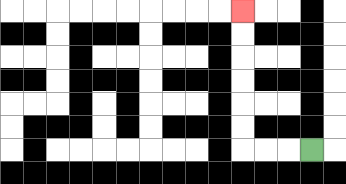{'start': '[13, 6]', 'end': '[10, 0]', 'path_directions': 'L,L,L,U,U,U,U,U,U', 'path_coordinates': '[[13, 6], [12, 6], [11, 6], [10, 6], [10, 5], [10, 4], [10, 3], [10, 2], [10, 1], [10, 0]]'}